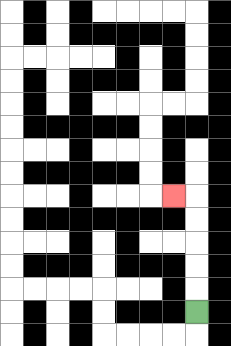{'start': '[8, 13]', 'end': '[7, 8]', 'path_directions': 'U,U,U,U,U,L', 'path_coordinates': '[[8, 13], [8, 12], [8, 11], [8, 10], [8, 9], [8, 8], [7, 8]]'}